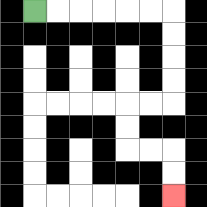{'start': '[1, 0]', 'end': '[7, 8]', 'path_directions': 'R,R,R,R,R,R,D,D,D,D,L,L,D,D,R,R,D,D', 'path_coordinates': '[[1, 0], [2, 0], [3, 0], [4, 0], [5, 0], [6, 0], [7, 0], [7, 1], [7, 2], [7, 3], [7, 4], [6, 4], [5, 4], [5, 5], [5, 6], [6, 6], [7, 6], [7, 7], [7, 8]]'}